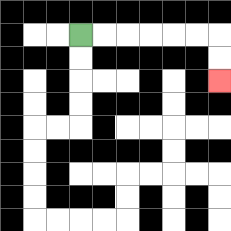{'start': '[3, 1]', 'end': '[9, 3]', 'path_directions': 'R,R,R,R,R,R,D,D', 'path_coordinates': '[[3, 1], [4, 1], [5, 1], [6, 1], [7, 1], [8, 1], [9, 1], [9, 2], [9, 3]]'}